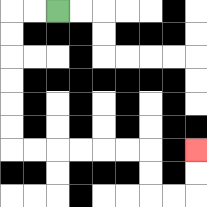{'start': '[2, 0]', 'end': '[8, 6]', 'path_directions': 'L,L,D,D,D,D,D,D,R,R,R,R,R,R,D,D,R,R,U,U', 'path_coordinates': '[[2, 0], [1, 0], [0, 0], [0, 1], [0, 2], [0, 3], [0, 4], [0, 5], [0, 6], [1, 6], [2, 6], [3, 6], [4, 6], [5, 6], [6, 6], [6, 7], [6, 8], [7, 8], [8, 8], [8, 7], [8, 6]]'}